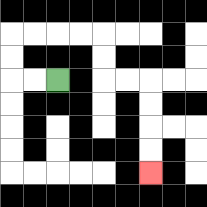{'start': '[2, 3]', 'end': '[6, 7]', 'path_directions': 'L,L,U,U,R,R,R,R,D,D,R,R,D,D,D,D', 'path_coordinates': '[[2, 3], [1, 3], [0, 3], [0, 2], [0, 1], [1, 1], [2, 1], [3, 1], [4, 1], [4, 2], [4, 3], [5, 3], [6, 3], [6, 4], [6, 5], [6, 6], [6, 7]]'}